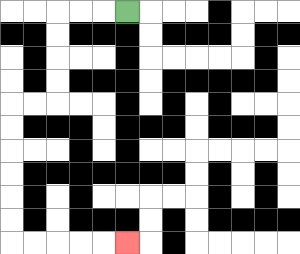{'start': '[5, 0]', 'end': '[5, 10]', 'path_directions': 'L,L,L,D,D,D,D,L,L,D,D,D,D,D,D,R,R,R,R,R', 'path_coordinates': '[[5, 0], [4, 0], [3, 0], [2, 0], [2, 1], [2, 2], [2, 3], [2, 4], [1, 4], [0, 4], [0, 5], [0, 6], [0, 7], [0, 8], [0, 9], [0, 10], [1, 10], [2, 10], [3, 10], [4, 10], [5, 10]]'}